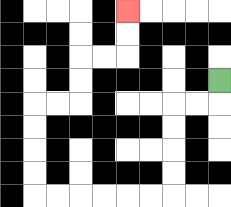{'start': '[9, 3]', 'end': '[5, 0]', 'path_directions': 'D,L,L,D,D,D,D,L,L,L,L,L,L,U,U,U,U,R,R,U,U,R,R,U,U', 'path_coordinates': '[[9, 3], [9, 4], [8, 4], [7, 4], [7, 5], [7, 6], [7, 7], [7, 8], [6, 8], [5, 8], [4, 8], [3, 8], [2, 8], [1, 8], [1, 7], [1, 6], [1, 5], [1, 4], [2, 4], [3, 4], [3, 3], [3, 2], [4, 2], [5, 2], [5, 1], [5, 0]]'}